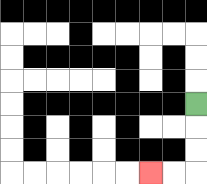{'start': '[8, 4]', 'end': '[6, 7]', 'path_directions': 'D,D,D,L,L', 'path_coordinates': '[[8, 4], [8, 5], [8, 6], [8, 7], [7, 7], [6, 7]]'}